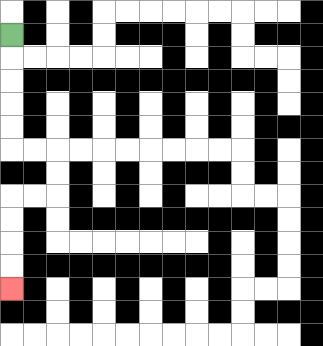{'start': '[0, 1]', 'end': '[0, 12]', 'path_directions': 'D,D,D,D,D,R,R,D,D,L,L,D,D,D,D', 'path_coordinates': '[[0, 1], [0, 2], [0, 3], [0, 4], [0, 5], [0, 6], [1, 6], [2, 6], [2, 7], [2, 8], [1, 8], [0, 8], [0, 9], [0, 10], [0, 11], [0, 12]]'}